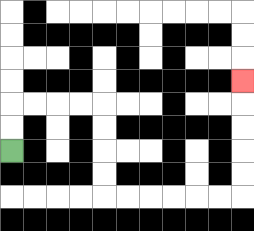{'start': '[0, 6]', 'end': '[10, 3]', 'path_directions': 'U,U,R,R,R,R,D,D,D,D,R,R,R,R,R,R,U,U,U,U,U', 'path_coordinates': '[[0, 6], [0, 5], [0, 4], [1, 4], [2, 4], [3, 4], [4, 4], [4, 5], [4, 6], [4, 7], [4, 8], [5, 8], [6, 8], [7, 8], [8, 8], [9, 8], [10, 8], [10, 7], [10, 6], [10, 5], [10, 4], [10, 3]]'}